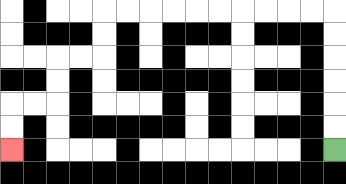{'start': '[14, 6]', 'end': '[0, 6]', 'path_directions': 'U,U,U,U,U,U,L,L,L,L,L,L,L,L,L,L,D,D,L,L,D,D,L,L,D,D', 'path_coordinates': '[[14, 6], [14, 5], [14, 4], [14, 3], [14, 2], [14, 1], [14, 0], [13, 0], [12, 0], [11, 0], [10, 0], [9, 0], [8, 0], [7, 0], [6, 0], [5, 0], [4, 0], [4, 1], [4, 2], [3, 2], [2, 2], [2, 3], [2, 4], [1, 4], [0, 4], [0, 5], [0, 6]]'}